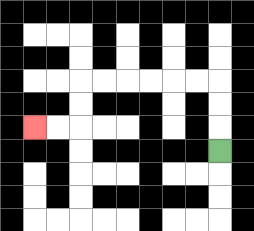{'start': '[9, 6]', 'end': '[1, 5]', 'path_directions': 'U,U,U,L,L,L,L,L,L,D,D,L,L', 'path_coordinates': '[[9, 6], [9, 5], [9, 4], [9, 3], [8, 3], [7, 3], [6, 3], [5, 3], [4, 3], [3, 3], [3, 4], [3, 5], [2, 5], [1, 5]]'}